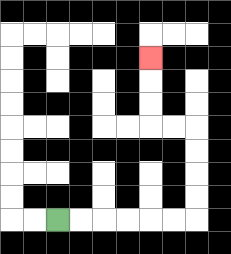{'start': '[2, 9]', 'end': '[6, 2]', 'path_directions': 'R,R,R,R,R,R,U,U,U,U,L,L,U,U,U', 'path_coordinates': '[[2, 9], [3, 9], [4, 9], [5, 9], [6, 9], [7, 9], [8, 9], [8, 8], [8, 7], [8, 6], [8, 5], [7, 5], [6, 5], [6, 4], [6, 3], [6, 2]]'}